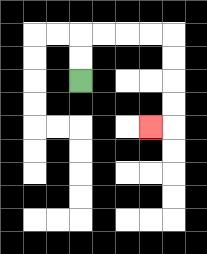{'start': '[3, 3]', 'end': '[6, 5]', 'path_directions': 'U,U,R,R,R,R,D,D,D,D,L', 'path_coordinates': '[[3, 3], [3, 2], [3, 1], [4, 1], [5, 1], [6, 1], [7, 1], [7, 2], [7, 3], [7, 4], [7, 5], [6, 5]]'}